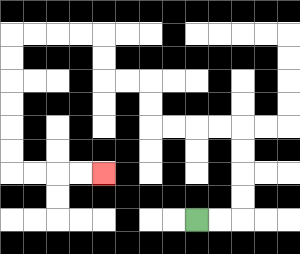{'start': '[8, 9]', 'end': '[4, 7]', 'path_directions': 'R,R,U,U,U,U,L,L,L,L,U,U,L,L,U,U,L,L,L,L,D,D,D,D,D,D,R,R,R,R', 'path_coordinates': '[[8, 9], [9, 9], [10, 9], [10, 8], [10, 7], [10, 6], [10, 5], [9, 5], [8, 5], [7, 5], [6, 5], [6, 4], [6, 3], [5, 3], [4, 3], [4, 2], [4, 1], [3, 1], [2, 1], [1, 1], [0, 1], [0, 2], [0, 3], [0, 4], [0, 5], [0, 6], [0, 7], [1, 7], [2, 7], [3, 7], [4, 7]]'}